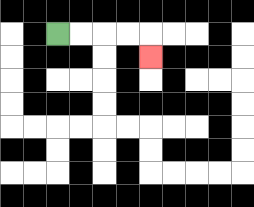{'start': '[2, 1]', 'end': '[6, 2]', 'path_directions': 'R,R,R,R,D', 'path_coordinates': '[[2, 1], [3, 1], [4, 1], [5, 1], [6, 1], [6, 2]]'}